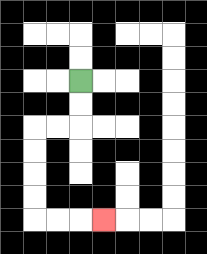{'start': '[3, 3]', 'end': '[4, 9]', 'path_directions': 'D,D,L,L,D,D,D,D,R,R,R', 'path_coordinates': '[[3, 3], [3, 4], [3, 5], [2, 5], [1, 5], [1, 6], [1, 7], [1, 8], [1, 9], [2, 9], [3, 9], [4, 9]]'}